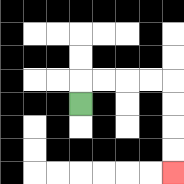{'start': '[3, 4]', 'end': '[7, 7]', 'path_directions': 'U,R,R,R,R,D,D,D,D', 'path_coordinates': '[[3, 4], [3, 3], [4, 3], [5, 3], [6, 3], [7, 3], [7, 4], [7, 5], [7, 6], [7, 7]]'}